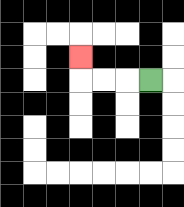{'start': '[6, 3]', 'end': '[3, 2]', 'path_directions': 'L,L,L,U', 'path_coordinates': '[[6, 3], [5, 3], [4, 3], [3, 3], [3, 2]]'}